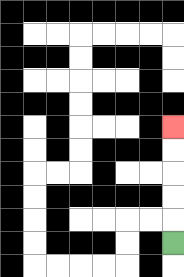{'start': '[7, 10]', 'end': '[7, 5]', 'path_directions': 'U,U,U,U,U', 'path_coordinates': '[[7, 10], [7, 9], [7, 8], [7, 7], [7, 6], [7, 5]]'}